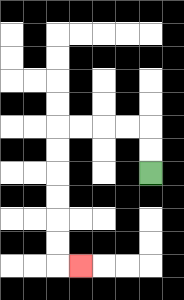{'start': '[6, 7]', 'end': '[3, 11]', 'path_directions': 'U,U,L,L,L,L,D,D,D,D,D,D,R', 'path_coordinates': '[[6, 7], [6, 6], [6, 5], [5, 5], [4, 5], [3, 5], [2, 5], [2, 6], [2, 7], [2, 8], [2, 9], [2, 10], [2, 11], [3, 11]]'}